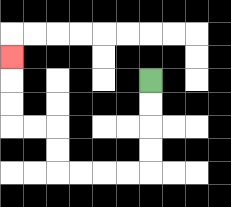{'start': '[6, 3]', 'end': '[0, 2]', 'path_directions': 'D,D,D,D,L,L,L,L,U,U,L,L,U,U,U', 'path_coordinates': '[[6, 3], [6, 4], [6, 5], [6, 6], [6, 7], [5, 7], [4, 7], [3, 7], [2, 7], [2, 6], [2, 5], [1, 5], [0, 5], [0, 4], [0, 3], [0, 2]]'}